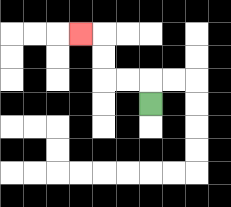{'start': '[6, 4]', 'end': '[3, 1]', 'path_directions': 'U,L,L,U,U,L', 'path_coordinates': '[[6, 4], [6, 3], [5, 3], [4, 3], [4, 2], [4, 1], [3, 1]]'}